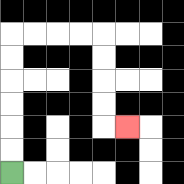{'start': '[0, 7]', 'end': '[5, 5]', 'path_directions': 'U,U,U,U,U,U,R,R,R,R,D,D,D,D,R', 'path_coordinates': '[[0, 7], [0, 6], [0, 5], [0, 4], [0, 3], [0, 2], [0, 1], [1, 1], [2, 1], [3, 1], [4, 1], [4, 2], [4, 3], [4, 4], [4, 5], [5, 5]]'}